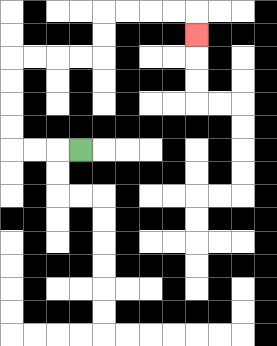{'start': '[3, 6]', 'end': '[8, 1]', 'path_directions': 'L,L,L,U,U,U,U,R,R,R,R,U,U,R,R,R,R,D', 'path_coordinates': '[[3, 6], [2, 6], [1, 6], [0, 6], [0, 5], [0, 4], [0, 3], [0, 2], [1, 2], [2, 2], [3, 2], [4, 2], [4, 1], [4, 0], [5, 0], [6, 0], [7, 0], [8, 0], [8, 1]]'}